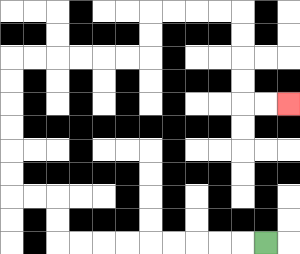{'start': '[11, 10]', 'end': '[12, 4]', 'path_directions': 'L,L,L,L,L,L,L,L,L,U,U,L,L,U,U,U,U,U,U,R,R,R,R,R,R,U,U,R,R,R,R,D,D,D,D,R,R', 'path_coordinates': '[[11, 10], [10, 10], [9, 10], [8, 10], [7, 10], [6, 10], [5, 10], [4, 10], [3, 10], [2, 10], [2, 9], [2, 8], [1, 8], [0, 8], [0, 7], [0, 6], [0, 5], [0, 4], [0, 3], [0, 2], [1, 2], [2, 2], [3, 2], [4, 2], [5, 2], [6, 2], [6, 1], [6, 0], [7, 0], [8, 0], [9, 0], [10, 0], [10, 1], [10, 2], [10, 3], [10, 4], [11, 4], [12, 4]]'}